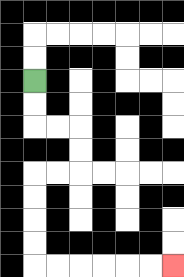{'start': '[1, 3]', 'end': '[7, 11]', 'path_directions': 'D,D,R,R,D,D,L,L,D,D,D,D,R,R,R,R,R,R', 'path_coordinates': '[[1, 3], [1, 4], [1, 5], [2, 5], [3, 5], [3, 6], [3, 7], [2, 7], [1, 7], [1, 8], [1, 9], [1, 10], [1, 11], [2, 11], [3, 11], [4, 11], [5, 11], [6, 11], [7, 11]]'}